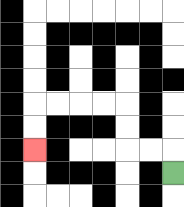{'start': '[7, 7]', 'end': '[1, 6]', 'path_directions': 'U,L,L,U,U,L,L,L,L,D,D', 'path_coordinates': '[[7, 7], [7, 6], [6, 6], [5, 6], [5, 5], [5, 4], [4, 4], [3, 4], [2, 4], [1, 4], [1, 5], [1, 6]]'}